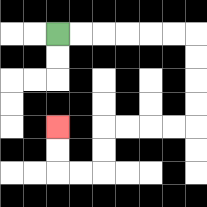{'start': '[2, 1]', 'end': '[2, 5]', 'path_directions': 'R,R,R,R,R,R,D,D,D,D,L,L,L,L,D,D,L,L,U,U', 'path_coordinates': '[[2, 1], [3, 1], [4, 1], [5, 1], [6, 1], [7, 1], [8, 1], [8, 2], [8, 3], [8, 4], [8, 5], [7, 5], [6, 5], [5, 5], [4, 5], [4, 6], [4, 7], [3, 7], [2, 7], [2, 6], [2, 5]]'}